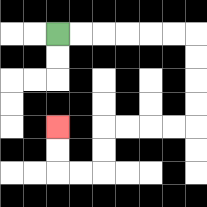{'start': '[2, 1]', 'end': '[2, 5]', 'path_directions': 'R,R,R,R,R,R,D,D,D,D,L,L,L,L,D,D,L,L,U,U', 'path_coordinates': '[[2, 1], [3, 1], [4, 1], [5, 1], [6, 1], [7, 1], [8, 1], [8, 2], [8, 3], [8, 4], [8, 5], [7, 5], [6, 5], [5, 5], [4, 5], [4, 6], [4, 7], [3, 7], [2, 7], [2, 6], [2, 5]]'}